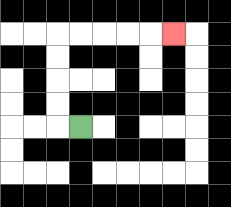{'start': '[3, 5]', 'end': '[7, 1]', 'path_directions': 'L,U,U,U,U,R,R,R,R,R', 'path_coordinates': '[[3, 5], [2, 5], [2, 4], [2, 3], [2, 2], [2, 1], [3, 1], [4, 1], [5, 1], [6, 1], [7, 1]]'}